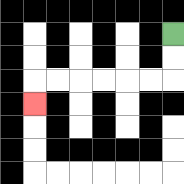{'start': '[7, 1]', 'end': '[1, 4]', 'path_directions': 'D,D,L,L,L,L,L,L,D', 'path_coordinates': '[[7, 1], [7, 2], [7, 3], [6, 3], [5, 3], [4, 3], [3, 3], [2, 3], [1, 3], [1, 4]]'}